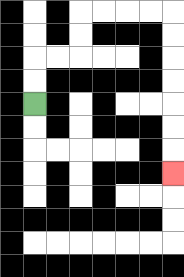{'start': '[1, 4]', 'end': '[7, 7]', 'path_directions': 'U,U,R,R,U,U,R,R,R,R,D,D,D,D,D,D,D', 'path_coordinates': '[[1, 4], [1, 3], [1, 2], [2, 2], [3, 2], [3, 1], [3, 0], [4, 0], [5, 0], [6, 0], [7, 0], [7, 1], [7, 2], [7, 3], [7, 4], [7, 5], [7, 6], [7, 7]]'}